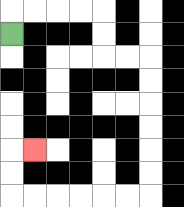{'start': '[0, 1]', 'end': '[1, 6]', 'path_directions': 'U,R,R,R,R,D,D,R,R,D,D,D,D,D,D,L,L,L,L,L,L,U,U,R', 'path_coordinates': '[[0, 1], [0, 0], [1, 0], [2, 0], [3, 0], [4, 0], [4, 1], [4, 2], [5, 2], [6, 2], [6, 3], [6, 4], [6, 5], [6, 6], [6, 7], [6, 8], [5, 8], [4, 8], [3, 8], [2, 8], [1, 8], [0, 8], [0, 7], [0, 6], [1, 6]]'}